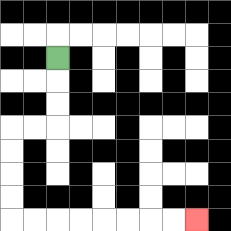{'start': '[2, 2]', 'end': '[8, 9]', 'path_directions': 'D,D,D,L,L,D,D,D,D,R,R,R,R,R,R,R,R', 'path_coordinates': '[[2, 2], [2, 3], [2, 4], [2, 5], [1, 5], [0, 5], [0, 6], [0, 7], [0, 8], [0, 9], [1, 9], [2, 9], [3, 9], [4, 9], [5, 9], [6, 9], [7, 9], [8, 9]]'}